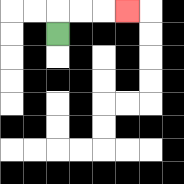{'start': '[2, 1]', 'end': '[5, 0]', 'path_directions': 'U,R,R,R', 'path_coordinates': '[[2, 1], [2, 0], [3, 0], [4, 0], [5, 0]]'}